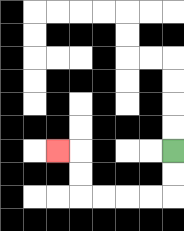{'start': '[7, 6]', 'end': '[2, 6]', 'path_directions': 'D,D,L,L,L,L,U,U,L', 'path_coordinates': '[[7, 6], [7, 7], [7, 8], [6, 8], [5, 8], [4, 8], [3, 8], [3, 7], [3, 6], [2, 6]]'}